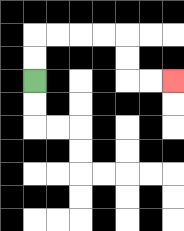{'start': '[1, 3]', 'end': '[7, 3]', 'path_directions': 'U,U,R,R,R,R,D,D,R,R', 'path_coordinates': '[[1, 3], [1, 2], [1, 1], [2, 1], [3, 1], [4, 1], [5, 1], [5, 2], [5, 3], [6, 3], [7, 3]]'}